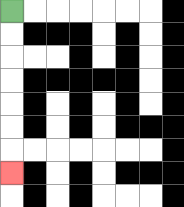{'start': '[0, 0]', 'end': '[0, 7]', 'path_directions': 'D,D,D,D,D,D,D', 'path_coordinates': '[[0, 0], [0, 1], [0, 2], [0, 3], [0, 4], [0, 5], [0, 6], [0, 7]]'}